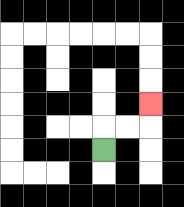{'start': '[4, 6]', 'end': '[6, 4]', 'path_directions': 'U,R,R,U', 'path_coordinates': '[[4, 6], [4, 5], [5, 5], [6, 5], [6, 4]]'}